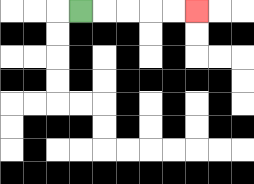{'start': '[3, 0]', 'end': '[8, 0]', 'path_directions': 'R,R,R,R,R', 'path_coordinates': '[[3, 0], [4, 0], [5, 0], [6, 0], [7, 0], [8, 0]]'}